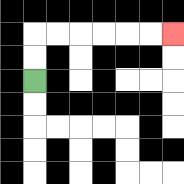{'start': '[1, 3]', 'end': '[7, 1]', 'path_directions': 'U,U,R,R,R,R,R,R', 'path_coordinates': '[[1, 3], [1, 2], [1, 1], [2, 1], [3, 1], [4, 1], [5, 1], [6, 1], [7, 1]]'}